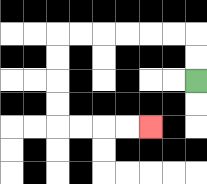{'start': '[8, 3]', 'end': '[6, 5]', 'path_directions': 'U,U,L,L,L,L,L,L,D,D,D,D,R,R,R,R', 'path_coordinates': '[[8, 3], [8, 2], [8, 1], [7, 1], [6, 1], [5, 1], [4, 1], [3, 1], [2, 1], [2, 2], [2, 3], [2, 4], [2, 5], [3, 5], [4, 5], [5, 5], [6, 5]]'}